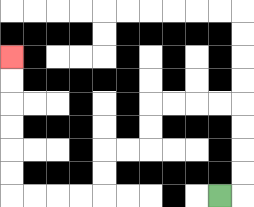{'start': '[9, 8]', 'end': '[0, 2]', 'path_directions': 'R,U,U,U,U,L,L,L,L,D,D,L,L,D,D,L,L,L,L,U,U,U,U,U,U', 'path_coordinates': '[[9, 8], [10, 8], [10, 7], [10, 6], [10, 5], [10, 4], [9, 4], [8, 4], [7, 4], [6, 4], [6, 5], [6, 6], [5, 6], [4, 6], [4, 7], [4, 8], [3, 8], [2, 8], [1, 8], [0, 8], [0, 7], [0, 6], [0, 5], [0, 4], [0, 3], [0, 2]]'}